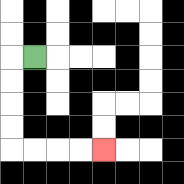{'start': '[1, 2]', 'end': '[4, 6]', 'path_directions': 'L,D,D,D,D,R,R,R,R', 'path_coordinates': '[[1, 2], [0, 2], [0, 3], [0, 4], [0, 5], [0, 6], [1, 6], [2, 6], [3, 6], [4, 6]]'}